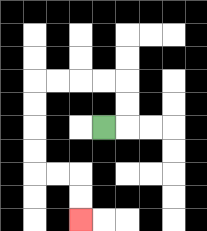{'start': '[4, 5]', 'end': '[3, 9]', 'path_directions': 'R,U,U,L,L,L,L,D,D,D,D,R,R,D,D', 'path_coordinates': '[[4, 5], [5, 5], [5, 4], [5, 3], [4, 3], [3, 3], [2, 3], [1, 3], [1, 4], [1, 5], [1, 6], [1, 7], [2, 7], [3, 7], [3, 8], [3, 9]]'}